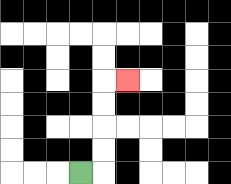{'start': '[3, 7]', 'end': '[5, 3]', 'path_directions': 'R,U,U,U,U,R', 'path_coordinates': '[[3, 7], [4, 7], [4, 6], [4, 5], [4, 4], [4, 3], [5, 3]]'}